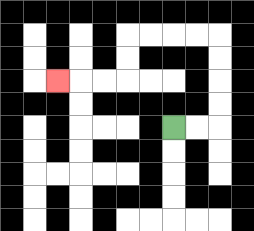{'start': '[7, 5]', 'end': '[2, 3]', 'path_directions': 'R,R,U,U,U,U,L,L,L,L,D,D,L,L,L', 'path_coordinates': '[[7, 5], [8, 5], [9, 5], [9, 4], [9, 3], [9, 2], [9, 1], [8, 1], [7, 1], [6, 1], [5, 1], [5, 2], [5, 3], [4, 3], [3, 3], [2, 3]]'}